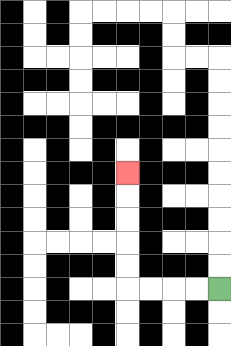{'start': '[9, 12]', 'end': '[5, 7]', 'path_directions': 'L,L,L,L,U,U,U,U,U', 'path_coordinates': '[[9, 12], [8, 12], [7, 12], [6, 12], [5, 12], [5, 11], [5, 10], [5, 9], [5, 8], [5, 7]]'}